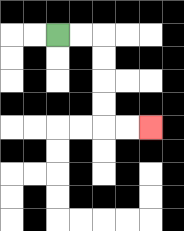{'start': '[2, 1]', 'end': '[6, 5]', 'path_directions': 'R,R,D,D,D,D,R,R', 'path_coordinates': '[[2, 1], [3, 1], [4, 1], [4, 2], [4, 3], [4, 4], [4, 5], [5, 5], [6, 5]]'}